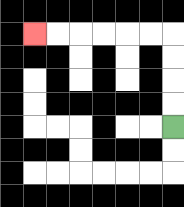{'start': '[7, 5]', 'end': '[1, 1]', 'path_directions': 'U,U,U,U,L,L,L,L,L,L', 'path_coordinates': '[[7, 5], [7, 4], [7, 3], [7, 2], [7, 1], [6, 1], [5, 1], [4, 1], [3, 1], [2, 1], [1, 1]]'}